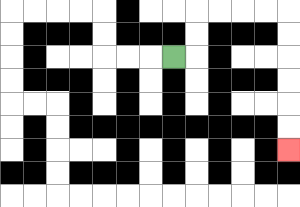{'start': '[7, 2]', 'end': '[12, 6]', 'path_directions': 'R,U,U,R,R,R,R,D,D,D,D,D,D', 'path_coordinates': '[[7, 2], [8, 2], [8, 1], [8, 0], [9, 0], [10, 0], [11, 0], [12, 0], [12, 1], [12, 2], [12, 3], [12, 4], [12, 5], [12, 6]]'}